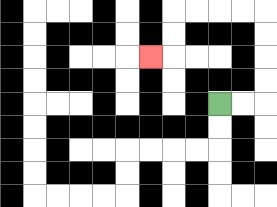{'start': '[9, 4]', 'end': '[6, 2]', 'path_directions': 'R,R,U,U,U,U,L,L,L,L,D,D,L', 'path_coordinates': '[[9, 4], [10, 4], [11, 4], [11, 3], [11, 2], [11, 1], [11, 0], [10, 0], [9, 0], [8, 0], [7, 0], [7, 1], [7, 2], [6, 2]]'}